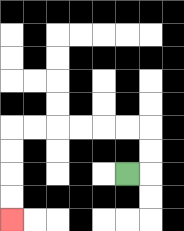{'start': '[5, 7]', 'end': '[0, 9]', 'path_directions': 'R,U,U,L,L,L,L,L,L,D,D,D,D', 'path_coordinates': '[[5, 7], [6, 7], [6, 6], [6, 5], [5, 5], [4, 5], [3, 5], [2, 5], [1, 5], [0, 5], [0, 6], [0, 7], [0, 8], [0, 9]]'}